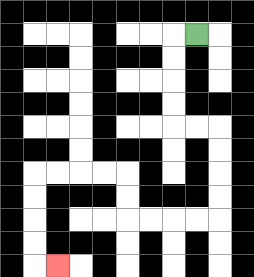{'start': '[8, 1]', 'end': '[2, 11]', 'path_directions': 'L,D,D,D,D,R,R,D,D,D,D,L,L,L,L,U,U,L,L,L,L,D,D,D,D,R', 'path_coordinates': '[[8, 1], [7, 1], [7, 2], [7, 3], [7, 4], [7, 5], [8, 5], [9, 5], [9, 6], [9, 7], [9, 8], [9, 9], [8, 9], [7, 9], [6, 9], [5, 9], [5, 8], [5, 7], [4, 7], [3, 7], [2, 7], [1, 7], [1, 8], [1, 9], [1, 10], [1, 11], [2, 11]]'}